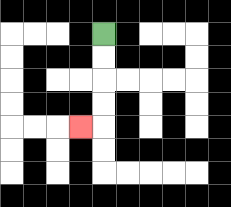{'start': '[4, 1]', 'end': '[3, 5]', 'path_directions': 'D,D,D,D,L', 'path_coordinates': '[[4, 1], [4, 2], [4, 3], [4, 4], [4, 5], [3, 5]]'}